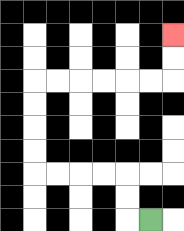{'start': '[6, 9]', 'end': '[7, 1]', 'path_directions': 'L,U,U,L,L,L,L,U,U,U,U,R,R,R,R,R,R,U,U', 'path_coordinates': '[[6, 9], [5, 9], [5, 8], [5, 7], [4, 7], [3, 7], [2, 7], [1, 7], [1, 6], [1, 5], [1, 4], [1, 3], [2, 3], [3, 3], [4, 3], [5, 3], [6, 3], [7, 3], [7, 2], [7, 1]]'}